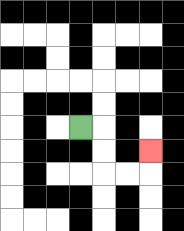{'start': '[3, 5]', 'end': '[6, 6]', 'path_directions': 'R,D,D,R,R,U', 'path_coordinates': '[[3, 5], [4, 5], [4, 6], [4, 7], [5, 7], [6, 7], [6, 6]]'}